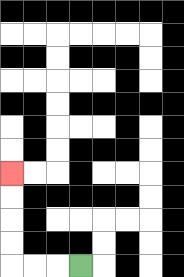{'start': '[3, 11]', 'end': '[0, 7]', 'path_directions': 'L,L,L,U,U,U,U', 'path_coordinates': '[[3, 11], [2, 11], [1, 11], [0, 11], [0, 10], [0, 9], [0, 8], [0, 7]]'}